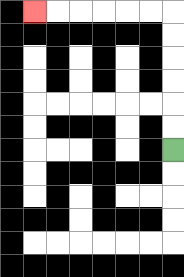{'start': '[7, 6]', 'end': '[1, 0]', 'path_directions': 'U,U,U,U,U,U,L,L,L,L,L,L', 'path_coordinates': '[[7, 6], [7, 5], [7, 4], [7, 3], [7, 2], [7, 1], [7, 0], [6, 0], [5, 0], [4, 0], [3, 0], [2, 0], [1, 0]]'}